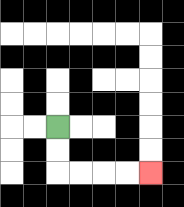{'start': '[2, 5]', 'end': '[6, 7]', 'path_directions': 'D,D,R,R,R,R', 'path_coordinates': '[[2, 5], [2, 6], [2, 7], [3, 7], [4, 7], [5, 7], [6, 7]]'}